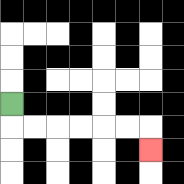{'start': '[0, 4]', 'end': '[6, 6]', 'path_directions': 'D,R,R,R,R,R,R,D', 'path_coordinates': '[[0, 4], [0, 5], [1, 5], [2, 5], [3, 5], [4, 5], [5, 5], [6, 5], [6, 6]]'}